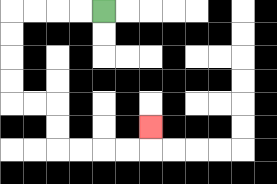{'start': '[4, 0]', 'end': '[6, 5]', 'path_directions': 'L,L,L,L,D,D,D,D,R,R,D,D,R,R,R,R,U', 'path_coordinates': '[[4, 0], [3, 0], [2, 0], [1, 0], [0, 0], [0, 1], [0, 2], [0, 3], [0, 4], [1, 4], [2, 4], [2, 5], [2, 6], [3, 6], [4, 6], [5, 6], [6, 6], [6, 5]]'}